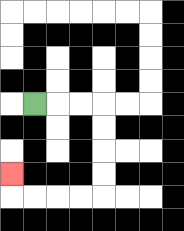{'start': '[1, 4]', 'end': '[0, 7]', 'path_directions': 'R,R,R,D,D,D,D,L,L,L,L,U', 'path_coordinates': '[[1, 4], [2, 4], [3, 4], [4, 4], [4, 5], [4, 6], [4, 7], [4, 8], [3, 8], [2, 8], [1, 8], [0, 8], [0, 7]]'}